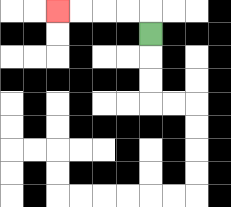{'start': '[6, 1]', 'end': '[2, 0]', 'path_directions': 'U,L,L,L,L', 'path_coordinates': '[[6, 1], [6, 0], [5, 0], [4, 0], [3, 0], [2, 0]]'}